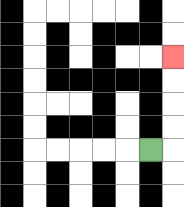{'start': '[6, 6]', 'end': '[7, 2]', 'path_directions': 'R,U,U,U,U', 'path_coordinates': '[[6, 6], [7, 6], [7, 5], [7, 4], [7, 3], [7, 2]]'}